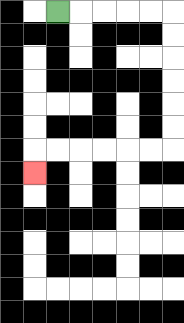{'start': '[2, 0]', 'end': '[1, 7]', 'path_directions': 'R,R,R,R,R,D,D,D,D,D,D,L,L,L,L,L,L,D', 'path_coordinates': '[[2, 0], [3, 0], [4, 0], [5, 0], [6, 0], [7, 0], [7, 1], [7, 2], [7, 3], [7, 4], [7, 5], [7, 6], [6, 6], [5, 6], [4, 6], [3, 6], [2, 6], [1, 6], [1, 7]]'}